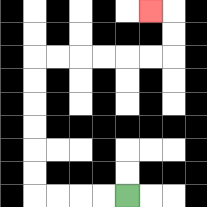{'start': '[5, 8]', 'end': '[6, 0]', 'path_directions': 'L,L,L,L,U,U,U,U,U,U,R,R,R,R,R,R,U,U,L', 'path_coordinates': '[[5, 8], [4, 8], [3, 8], [2, 8], [1, 8], [1, 7], [1, 6], [1, 5], [1, 4], [1, 3], [1, 2], [2, 2], [3, 2], [4, 2], [5, 2], [6, 2], [7, 2], [7, 1], [7, 0], [6, 0]]'}